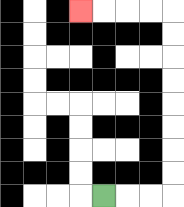{'start': '[4, 8]', 'end': '[3, 0]', 'path_directions': 'R,R,R,U,U,U,U,U,U,U,U,L,L,L,L', 'path_coordinates': '[[4, 8], [5, 8], [6, 8], [7, 8], [7, 7], [7, 6], [7, 5], [7, 4], [7, 3], [7, 2], [7, 1], [7, 0], [6, 0], [5, 0], [4, 0], [3, 0]]'}